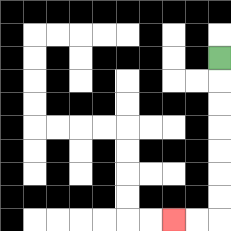{'start': '[9, 2]', 'end': '[7, 9]', 'path_directions': 'D,D,D,D,D,D,D,L,L', 'path_coordinates': '[[9, 2], [9, 3], [9, 4], [9, 5], [9, 6], [9, 7], [9, 8], [9, 9], [8, 9], [7, 9]]'}